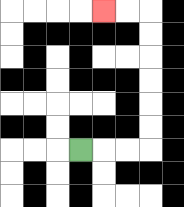{'start': '[3, 6]', 'end': '[4, 0]', 'path_directions': 'R,R,R,U,U,U,U,U,U,L,L', 'path_coordinates': '[[3, 6], [4, 6], [5, 6], [6, 6], [6, 5], [6, 4], [6, 3], [6, 2], [6, 1], [6, 0], [5, 0], [4, 0]]'}